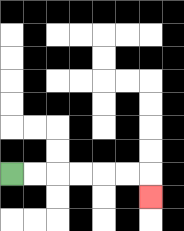{'start': '[0, 7]', 'end': '[6, 8]', 'path_directions': 'R,R,R,R,R,R,D', 'path_coordinates': '[[0, 7], [1, 7], [2, 7], [3, 7], [4, 7], [5, 7], [6, 7], [6, 8]]'}